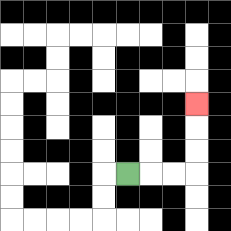{'start': '[5, 7]', 'end': '[8, 4]', 'path_directions': 'R,R,R,U,U,U', 'path_coordinates': '[[5, 7], [6, 7], [7, 7], [8, 7], [8, 6], [8, 5], [8, 4]]'}